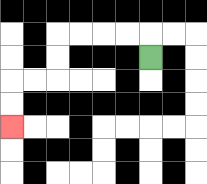{'start': '[6, 2]', 'end': '[0, 5]', 'path_directions': 'U,L,L,L,L,D,D,L,L,D,D', 'path_coordinates': '[[6, 2], [6, 1], [5, 1], [4, 1], [3, 1], [2, 1], [2, 2], [2, 3], [1, 3], [0, 3], [0, 4], [0, 5]]'}